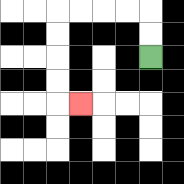{'start': '[6, 2]', 'end': '[3, 4]', 'path_directions': 'U,U,L,L,L,L,D,D,D,D,R', 'path_coordinates': '[[6, 2], [6, 1], [6, 0], [5, 0], [4, 0], [3, 0], [2, 0], [2, 1], [2, 2], [2, 3], [2, 4], [3, 4]]'}